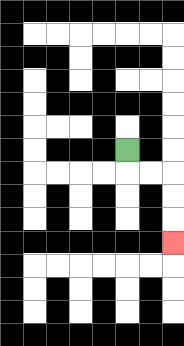{'start': '[5, 6]', 'end': '[7, 10]', 'path_directions': 'D,R,R,D,D,D', 'path_coordinates': '[[5, 6], [5, 7], [6, 7], [7, 7], [7, 8], [7, 9], [7, 10]]'}